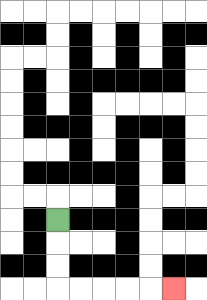{'start': '[2, 9]', 'end': '[7, 12]', 'path_directions': 'D,D,D,R,R,R,R,R', 'path_coordinates': '[[2, 9], [2, 10], [2, 11], [2, 12], [3, 12], [4, 12], [5, 12], [6, 12], [7, 12]]'}